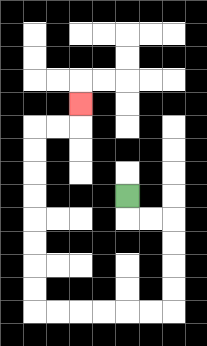{'start': '[5, 8]', 'end': '[3, 4]', 'path_directions': 'D,R,R,D,D,D,D,L,L,L,L,L,L,U,U,U,U,U,U,U,U,R,R,U', 'path_coordinates': '[[5, 8], [5, 9], [6, 9], [7, 9], [7, 10], [7, 11], [7, 12], [7, 13], [6, 13], [5, 13], [4, 13], [3, 13], [2, 13], [1, 13], [1, 12], [1, 11], [1, 10], [1, 9], [1, 8], [1, 7], [1, 6], [1, 5], [2, 5], [3, 5], [3, 4]]'}